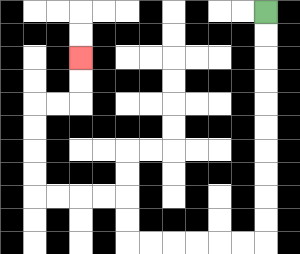{'start': '[11, 0]', 'end': '[3, 2]', 'path_directions': 'D,D,D,D,D,D,D,D,D,D,L,L,L,L,L,L,U,U,L,L,L,L,U,U,U,U,R,R,U,U', 'path_coordinates': '[[11, 0], [11, 1], [11, 2], [11, 3], [11, 4], [11, 5], [11, 6], [11, 7], [11, 8], [11, 9], [11, 10], [10, 10], [9, 10], [8, 10], [7, 10], [6, 10], [5, 10], [5, 9], [5, 8], [4, 8], [3, 8], [2, 8], [1, 8], [1, 7], [1, 6], [1, 5], [1, 4], [2, 4], [3, 4], [3, 3], [3, 2]]'}